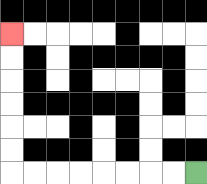{'start': '[8, 7]', 'end': '[0, 1]', 'path_directions': 'L,L,L,L,L,L,L,L,U,U,U,U,U,U', 'path_coordinates': '[[8, 7], [7, 7], [6, 7], [5, 7], [4, 7], [3, 7], [2, 7], [1, 7], [0, 7], [0, 6], [0, 5], [0, 4], [0, 3], [0, 2], [0, 1]]'}